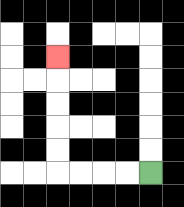{'start': '[6, 7]', 'end': '[2, 2]', 'path_directions': 'L,L,L,L,U,U,U,U,U', 'path_coordinates': '[[6, 7], [5, 7], [4, 7], [3, 7], [2, 7], [2, 6], [2, 5], [2, 4], [2, 3], [2, 2]]'}